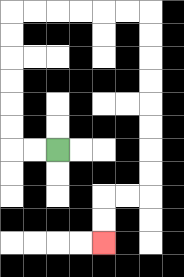{'start': '[2, 6]', 'end': '[4, 10]', 'path_directions': 'L,L,U,U,U,U,U,U,R,R,R,R,R,R,D,D,D,D,D,D,D,D,L,L,D,D', 'path_coordinates': '[[2, 6], [1, 6], [0, 6], [0, 5], [0, 4], [0, 3], [0, 2], [0, 1], [0, 0], [1, 0], [2, 0], [3, 0], [4, 0], [5, 0], [6, 0], [6, 1], [6, 2], [6, 3], [6, 4], [6, 5], [6, 6], [6, 7], [6, 8], [5, 8], [4, 8], [4, 9], [4, 10]]'}